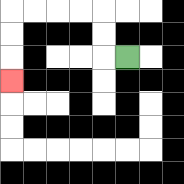{'start': '[5, 2]', 'end': '[0, 3]', 'path_directions': 'L,U,U,L,L,L,L,D,D,D', 'path_coordinates': '[[5, 2], [4, 2], [4, 1], [4, 0], [3, 0], [2, 0], [1, 0], [0, 0], [0, 1], [0, 2], [0, 3]]'}